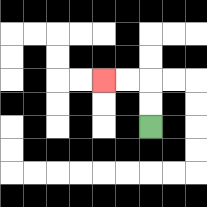{'start': '[6, 5]', 'end': '[4, 3]', 'path_directions': 'U,U,L,L', 'path_coordinates': '[[6, 5], [6, 4], [6, 3], [5, 3], [4, 3]]'}